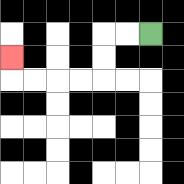{'start': '[6, 1]', 'end': '[0, 2]', 'path_directions': 'L,L,D,D,L,L,L,L,U', 'path_coordinates': '[[6, 1], [5, 1], [4, 1], [4, 2], [4, 3], [3, 3], [2, 3], [1, 3], [0, 3], [0, 2]]'}